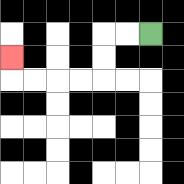{'start': '[6, 1]', 'end': '[0, 2]', 'path_directions': 'L,L,D,D,L,L,L,L,U', 'path_coordinates': '[[6, 1], [5, 1], [4, 1], [4, 2], [4, 3], [3, 3], [2, 3], [1, 3], [0, 3], [0, 2]]'}